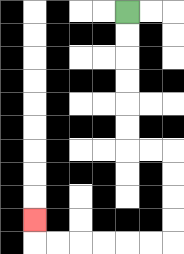{'start': '[5, 0]', 'end': '[1, 9]', 'path_directions': 'D,D,D,D,D,D,R,R,D,D,D,D,L,L,L,L,L,L,U', 'path_coordinates': '[[5, 0], [5, 1], [5, 2], [5, 3], [5, 4], [5, 5], [5, 6], [6, 6], [7, 6], [7, 7], [7, 8], [7, 9], [7, 10], [6, 10], [5, 10], [4, 10], [3, 10], [2, 10], [1, 10], [1, 9]]'}